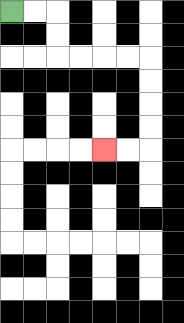{'start': '[0, 0]', 'end': '[4, 6]', 'path_directions': 'R,R,D,D,R,R,R,R,D,D,D,D,L,L', 'path_coordinates': '[[0, 0], [1, 0], [2, 0], [2, 1], [2, 2], [3, 2], [4, 2], [5, 2], [6, 2], [6, 3], [6, 4], [6, 5], [6, 6], [5, 6], [4, 6]]'}